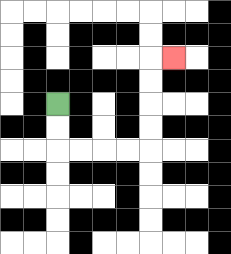{'start': '[2, 4]', 'end': '[7, 2]', 'path_directions': 'D,D,R,R,R,R,U,U,U,U,R', 'path_coordinates': '[[2, 4], [2, 5], [2, 6], [3, 6], [4, 6], [5, 6], [6, 6], [6, 5], [6, 4], [6, 3], [6, 2], [7, 2]]'}